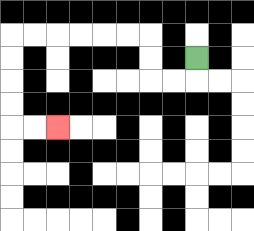{'start': '[8, 2]', 'end': '[2, 5]', 'path_directions': 'D,L,L,U,U,L,L,L,L,L,L,D,D,D,D,R,R', 'path_coordinates': '[[8, 2], [8, 3], [7, 3], [6, 3], [6, 2], [6, 1], [5, 1], [4, 1], [3, 1], [2, 1], [1, 1], [0, 1], [0, 2], [0, 3], [0, 4], [0, 5], [1, 5], [2, 5]]'}